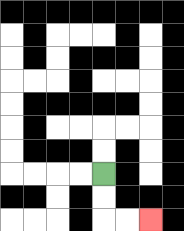{'start': '[4, 7]', 'end': '[6, 9]', 'path_directions': 'D,D,R,R', 'path_coordinates': '[[4, 7], [4, 8], [4, 9], [5, 9], [6, 9]]'}